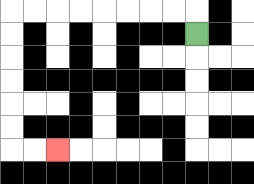{'start': '[8, 1]', 'end': '[2, 6]', 'path_directions': 'U,L,L,L,L,L,L,L,L,D,D,D,D,D,D,R,R', 'path_coordinates': '[[8, 1], [8, 0], [7, 0], [6, 0], [5, 0], [4, 0], [3, 0], [2, 0], [1, 0], [0, 0], [0, 1], [0, 2], [0, 3], [0, 4], [0, 5], [0, 6], [1, 6], [2, 6]]'}